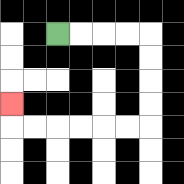{'start': '[2, 1]', 'end': '[0, 4]', 'path_directions': 'R,R,R,R,D,D,D,D,L,L,L,L,L,L,U', 'path_coordinates': '[[2, 1], [3, 1], [4, 1], [5, 1], [6, 1], [6, 2], [6, 3], [6, 4], [6, 5], [5, 5], [4, 5], [3, 5], [2, 5], [1, 5], [0, 5], [0, 4]]'}